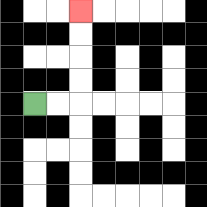{'start': '[1, 4]', 'end': '[3, 0]', 'path_directions': 'R,R,U,U,U,U', 'path_coordinates': '[[1, 4], [2, 4], [3, 4], [3, 3], [3, 2], [3, 1], [3, 0]]'}